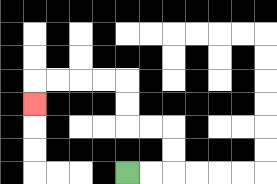{'start': '[5, 7]', 'end': '[1, 4]', 'path_directions': 'R,R,U,U,L,L,U,U,L,L,L,L,D', 'path_coordinates': '[[5, 7], [6, 7], [7, 7], [7, 6], [7, 5], [6, 5], [5, 5], [5, 4], [5, 3], [4, 3], [3, 3], [2, 3], [1, 3], [1, 4]]'}